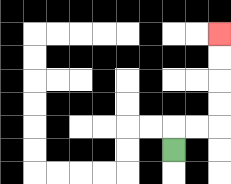{'start': '[7, 6]', 'end': '[9, 1]', 'path_directions': 'U,R,R,U,U,U,U', 'path_coordinates': '[[7, 6], [7, 5], [8, 5], [9, 5], [9, 4], [9, 3], [9, 2], [9, 1]]'}